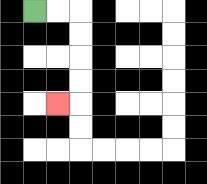{'start': '[1, 0]', 'end': '[2, 4]', 'path_directions': 'R,R,D,D,D,D,L', 'path_coordinates': '[[1, 0], [2, 0], [3, 0], [3, 1], [3, 2], [3, 3], [3, 4], [2, 4]]'}